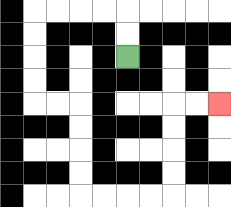{'start': '[5, 2]', 'end': '[9, 4]', 'path_directions': 'U,U,L,L,L,L,D,D,D,D,R,R,D,D,D,D,R,R,R,R,U,U,U,U,R,R', 'path_coordinates': '[[5, 2], [5, 1], [5, 0], [4, 0], [3, 0], [2, 0], [1, 0], [1, 1], [1, 2], [1, 3], [1, 4], [2, 4], [3, 4], [3, 5], [3, 6], [3, 7], [3, 8], [4, 8], [5, 8], [6, 8], [7, 8], [7, 7], [7, 6], [7, 5], [7, 4], [8, 4], [9, 4]]'}